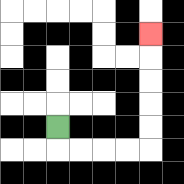{'start': '[2, 5]', 'end': '[6, 1]', 'path_directions': 'D,R,R,R,R,U,U,U,U,U', 'path_coordinates': '[[2, 5], [2, 6], [3, 6], [4, 6], [5, 6], [6, 6], [6, 5], [6, 4], [6, 3], [6, 2], [6, 1]]'}